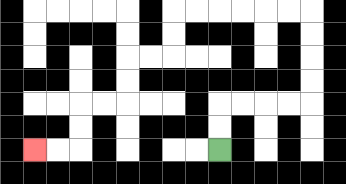{'start': '[9, 6]', 'end': '[1, 6]', 'path_directions': 'U,U,R,R,R,R,U,U,U,U,L,L,L,L,L,L,D,D,L,L,D,D,L,L,D,D,L,L', 'path_coordinates': '[[9, 6], [9, 5], [9, 4], [10, 4], [11, 4], [12, 4], [13, 4], [13, 3], [13, 2], [13, 1], [13, 0], [12, 0], [11, 0], [10, 0], [9, 0], [8, 0], [7, 0], [7, 1], [7, 2], [6, 2], [5, 2], [5, 3], [5, 4], [4, 4], [3, 4], [3, 5], [3, 6], [2, 6], [1, 6]]'}